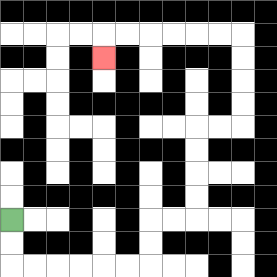{'start': '[0, 9]', 'end': '[4, 2]', 'path_directions': 'D,D,R,R,R,R,R,R,U,U,R,R,U,U,U,U,R,R,U,U,U,U,L,L,L,L,L,L,D', 'path_coordinates': '[[0, 9], [0, 10], [0, 11], [1, 11], [2, 11], [3, 11], [4, 11], [5, 11], [6, 11], [6, 10], [6, 9], [7, 9], [8, 9], [8, 8], [8, 7], [8, 6], [8, 5], [9, 5], [10, 5], [10, 4], [10, 3], [10, 2], [10, 1], [9, 1], [8, 1], [7, 1], [6, 1], [5, 1], [4, 1], [4, 2]]'}